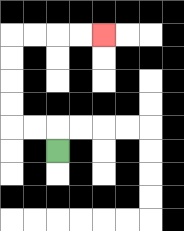{'start': '[2, 6]', 'end': '[4, 1]', 'path_directions': 'U,L,L,U,U,U,U,R,R,R,R', 'path_coordinates': '[[2, 6], [2, 5], [1, 5], [0, 5], [0, 4], [0, 3], [0, 2], [0, 1], [1, 1], [2, 1], [3, 1], [4, 1]]'}